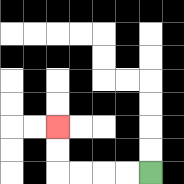{'start': '[6, 7]', 'end': '[2, 5]', 'path_directions': 'L,L,L,L,U,U', 'path_coordinates': '[[6, 7], [5, 7], [4, 7], [3, 7], [2, 7], [2, 6], [2, 5]]'}